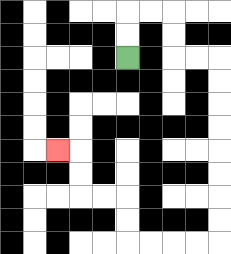{'start': '[5, 2]', 'end': '[2, 6]', 'path_directions': 'U,U,R,R,D,D,R,R,D,D,D,D,D,D,D,D,L,L,L,L,U,U,L,L,U,U,L', 'path_coordinates': '[[5, 2], [5, 1], [5, 0], [6, 0], [7, 0], [7, 1], [7, 2], [8, 2], [9, 2], [9, 3], [9, 4], [9, 5], [9, 6], [9, 7], [9, 8], [9, 9], [9, 10], [8, 10], [7, 10], [6, 10], [5, 10], [5, 9], [5, 8], [4, 8], [3, 8], [3, 7], [3, 6], [2, 6]]'}